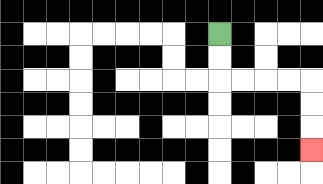{'start': '[9, 1]', 'end': '[13, 6]', 'path_directions': 'D,D,R,R,R,R,D,D,D', 'path_coordinates': '[[9, 1], [9, 2], [9, 3], [10, 3], [11, 3], [12, 3], [13, 3], [13, 4], [13, 5], [13, 6]]'}